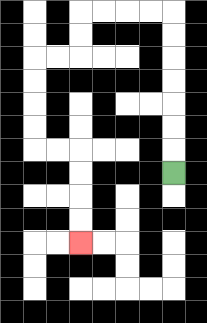{'start': '[7, 7]', 'end': '[3, 10]', 'path_directions': 'U,U,U,U,U,U,U,L,L,L,L,D,D,L,L,D,D,D,D,R,R,D,D,D,D', 'path_coordinates': '[[7, 7], [7, 6], [7, 5], [7, 4], [7, 3], [7, 2], [7, 1], [7, 0], [6, 0], [5, 0], [4, 0], [3, 0], [3, 1], [3, 2], [2, 2], [1, 2], [1, 3], [1, 4], [1, 5], [1, 6], [2, 6], [3, 6], [3, 7], [3, 8], [3, 9], [3, 10]]'}